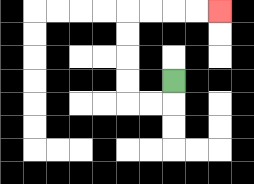{'start': '[7, 3]', 'end': '[9, 0]', 'path_directions': 'D,L,L,U,U,U,U,R,R,R,R', 'path_coordinates': '[[7, 3], [7, 4], [6, 4], [5, 4], [5, 3], [5, 2], [5, 1], [5, 0], [6, 0], [7, 0], [8, 0], [9, 0]]'}